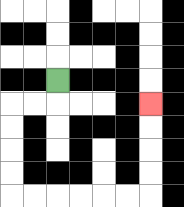{'start': '[2, 3]', 'end': '[6, 4]', 'path_directions': 'D,L,L,D,D,D,D,R,R,R,R,R,R,U,U,U,U', 'path_coordinates': '[[2, 3], [2, 4], [1, 4], [0, 4], [0, 5], [0, 6], [0, 7], [0, 8], [1, 8], [2, 8], [3, 8], [4, 8], [5, 8], [6, 8], [6, 7], [6, 6], [6, 5], [6, 4]]'}